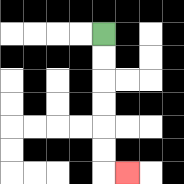{'start': '[4, 1]', 'end': '[5, 7]', 'path_directions': 'D,D,D,D,D,D,R', 'path_coordinates': '[[4, 1], [4, 2], [4, 3], [4, 4], [4, 5], [4, 6], [4, 7], [5, 7]]'}